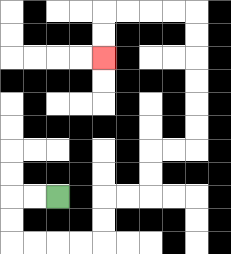{'start': '[2, 8]', 'end': '[4, 2]', 'path_directions': 'L,L,D,D,R,R,R,R,U,U,R,R,U,U,R,R,U,U,U,U,U,U,L,L,L,L,D,D', 'path_coordinates': '[[2, 8], [1, 8], [0, 8], [0, 9], [0, 10], [1, 10], [2, 10], [3, 10], [4, 10], [4, 9], [4, 8], [5, 8], [6, 8], [6, 7], [6, 6], [7, 6], [8, 6], [8, 5], [8, 4], [8, 3], [8, 2], [8, 1], [8, 0], [7, 0], [6, 0], [5, 0], [4, 0], [4, 1], [4, 2]]'}